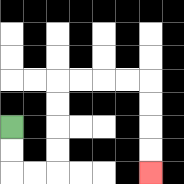{'start': '[0, 5]', 'end': '[6, 7]', 'path_directions': 'D,D,R,R,U,U,U,U,R,R,R,R,D,D,D,D', 'path_coordinates': '[[0, 5], [0, 6], [0, 7], [1, 7], [2, 7], [2, 6], [2, 5], [2, 4], [2, 3], [3, 3], [4, 3], [5, 3], [6, 3], [6, 4], [6, 5], [6, 6], [6, 7]]'}